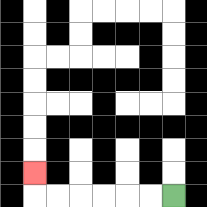{'start': '[7, 8]', 'end': '[1, 7]', 'path_directions': 'L,L,L,L,L,L,U', 'path_coordinates': '[[7, 8], [6, 8], [5, 8], [4, 8], [3, 8], [2, 8], [1, 8], [1, 7]]'}